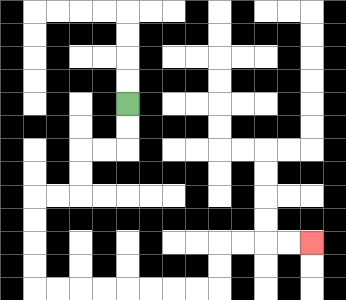{'start': '[5, 4]', 'end': '[13, 10]', 'path_directions': 'D,D,L,L,D,D,L,L,D,D,D,D,R,R,R,R,R,R,R,R,U,U,R,R,R,R', 'path_coordinates': '[[5, 4], [5, 5], [5, 6], [4, 6], [3, 6], [3, 7], [3, 8], [2, 8], [1, 8], [1, 9], [1, 10], [1, 11], [1, 12], [2, 12], [3, 12], [4, 12], [5, 12], [6, 12], [7, 12], [8, 12], [9, 12], [9, 11], [9, 10], [10, 10], [11, 10], [12, 10], [13, 10]]'}